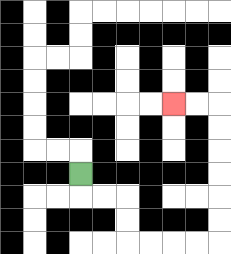{'start': '[3, 7]', 'end': '[7, 4]', 'path_directions': 'D,R,R,D,D,R,R,R,R,U,U,U,U,U,U,L,L', 'path_coordinates': '[[3, 7], [3, 8], [4, 8], [5, 8], [5, 9], [5, 10], [6, 10], [7, 10], [8, 10], [9, 10], [9, 9], [9, 8], [9, 7], [9, 6], [9, 5], [9, 4], [8, 4], [7, 4]]'}